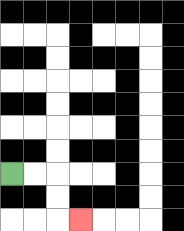{'start': '[0, 7]', 'end': '[3, 9]', 'path_directions': 'R,R,D,D,R', 'path_coordinates': '[[0, 7], [1, 7], [2, 7], [2, 8], [2, 9], [3, 9]]'}